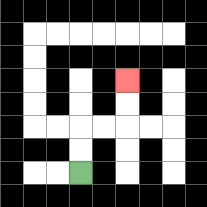{'start': '[3, 7]', 'end': '[5, 3]', 'path_directions': 'U,U,R,R,U,U', 'path_coordinates': '[[3, 7], [3, 6], [3, 5], [4, 5], [5, 5], [5, 4], [5, 3]]'}